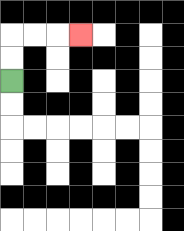{'start': '[0, 3]', 'end': '[3, 1]', 'path_directions': 'U,U,R,R,R', 'path_coordinates': '[[0, 3], [0, 2], [0, 1], [1, 1], [2, 1], [3, 1]]'}